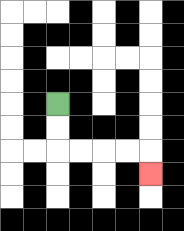{'start': '[2, 4]', 'end': '[6, 7]', 'path_directions': 'D,D,R,R,R,R,D', 'path_coordinates': '[[2, 4], [2, 5], [2, 6], [3, 6], [4, 6], [5, 6], [6, 6], [6, 7]]'}